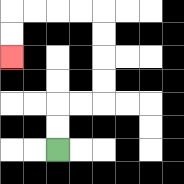{'start': '[2, 6]', 'end': '[0, 2]', 'path_directions': 'U,U,R,R,U,U,U,U,L,L,L,L,D,D', 'path_coordinates': '[[2, 6], [2, 5], [2, 4], [3, 4], [4, 4], [4, 3], [4, 2], [4, 1], [4, 0], [3, 0], [2, 0], [1, 0], [0, 0], [0, 1], [0, 2]]'}